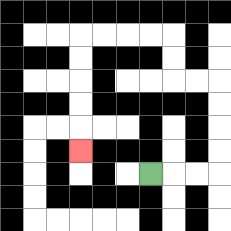{'start': '[6, 7]', 'end': '[3, 6]', 'path_directions': 'R,R,R,U,U,U,U,L,L,U,U,L,L,L,L,D,D,D,D,D', 'path_coordinates': '[[6, 7], [7, 7], [8, 7], [9, 7], [9, 6], [9, 5], [9, 4], [9, 3], [8, 3], [7, 3], [7, 2], [7, 1], [6, 1], [5, 1], [4, 1], [3, 1], [3, 2], [3, 3], [3, 4], [3, 5], [3, 6]]'}